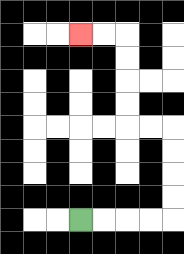{'start': '[3, 9]', 'end': '[3, 1]', 'path_directions': 'R,R,R,R,U,U,U,U,L,L,U,U,U,U,L,L', 'path_coordinates': '[[3, 9], [4, 9], [5, 9], [6, 9], [7, 9], [7, 8], [7, 7], [7, 6], [7, 5], [6, 5], [5, 5], [5, 4], [5, 3], [5, 2], [5, 1], [4, 1], [3, 1]]'}